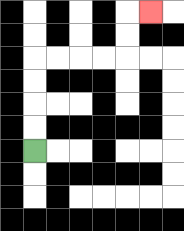{'start': '[1, 6]', 'end': '[6, 0]', 'path_directions': 'U,U,U,U,R,R,R,R,U,U,R', 'path_coordinates': '[[1, 6], [1, 5], [1, 4], [1, 3], [1, 2], [2, 2], [3, 2], [4, 2], [5, 2], [5, 1], [5, 0], [6, 0]]'}